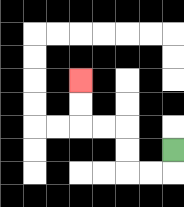{'start': '[7, 6]', 'end': '[3, 3]', 'path_directions': 'D,L,L,U,U,L,L,U,U', 'path_coordinates': '[[7, 6], [7, 7], [6, 7], [5, 7], [5, 6], [5, 5], [4, 5], [3, 5], [3, 4], [3, 3]]'}